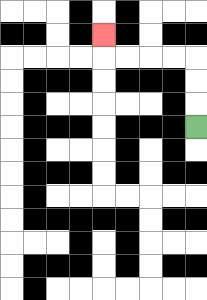{'start': '[8, 5]', 'end': '[4, 1]', 'path_directions': 'U,U,U,L,L,L,L,U', 'path_coordinates': '[[8, 5], [8, 4], [8, 3], [8, 2], [7, 2], [6, 2], [5, 2], [4, 2], [4, 1]]'}